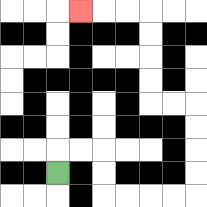{'start': '[2, 7]', 'end': '[3, 0]', 'path_directions': 'U,R,R,D,D,R,R,R,R,U,U,U,U,L,L,U,U,U,U,L,L,L', 'path_coordinates': '[[2, 7], [2, 6], [3, 6], [4, 6], [4, 7], [4, 8], [5, 8], [6, 8], [7, 8], [8, 8], [8, 7], [8, 6], [8, 5], [8, 4], [7, 4], [6, 4], [6, 3], [6, 2], [6, 1], [6, 0], [5, 0], [4, 0], [3, 0]]'}